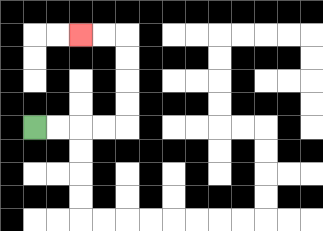{'start': '[1, 5]', 'end': '[3, 1]', 'path_directions': 'R,R,R,R,U,U,U,U,L,L', 'path_coordinates': '[[1, 5], [2, 5], [3, 5], [4, 5], [5, 5], [5, 4], [5, 3], [5, 2], [5, 1], [4, 1], [3, 1]]'}